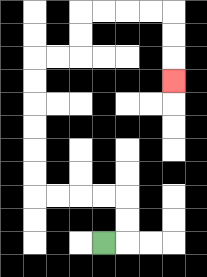{'start': '[4, 10]', 'end': '[7, 3]', 'path_directions': 'R,U,U,L,L,L,L,U,U,U,U,U,U,R,R,U,U,R,R,R,R,D,D,D', 'path_coordinates': '[[4, 10], [5, 10], [5, 9], [5, 8], [4, 8], [3, 8], [2, 8], [1, 8], [1, 7], [1, 6], [1, 5], [1, 4], [1, 3], [1, 2], [2, 2], [3, 2], [3, 1], [3, 0], [4, 0], [5, 0], [6, 0], [7, 0], [7, 1], [7, 2], [7, 3]]'}